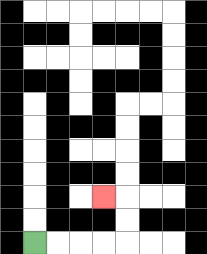{'start': '[1, 10]', 'end': '[4, 8]', 'path_directions': 'R,R,R,R,U,U,L', 'path_coordinates': '[[1, 10], [2, 10], [3, 10], [4, 10], [5, 10], [5, 9], [5, 8], [4, 8]]'}